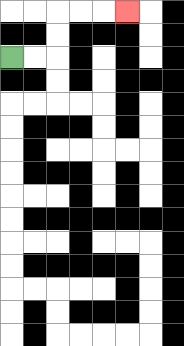{'start': '[0, 2]', 'end': '[5, 0]', 'path_directions': 'R,R,U,U,R,R,R', 'path_coordinates': '[[0, 2], [1, 2], [2, 2], [2, 1], [2, 0], [3, 0], [4, 0], [5, 0]]'}